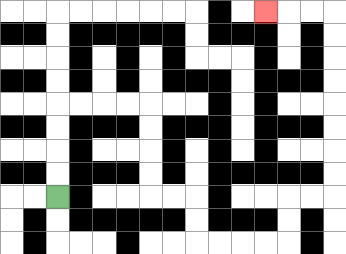{'start': '[2, 8]', 'end': '[11, 0]', 'path_directions': 'U,U,U,U,R,R,R,R,D,D,D,D,R,R,D,D,R,R,R,R,U,U,R,R,U,U,U,U,U,U,U,U,L,L,L', 'path_coordinates': '[[2, 8], [2, 7], [2, 6], [2, 5], [2, 4], [3, 4], [4, 4], [5, 4], [6, 4], [6, 5], [6, 6], [6, 7], [6, 8], [7, 8], [8, 8], [8, 9], [8, 10], [9, 10], [10, 10], [11, 10], [12, 10], [12, 9], [12, 8], [13, 8], [14, 8], [14, 7], [14, 6], [14, 5], [14, 4], [14, 3], [14, 2], [14, 1], [14, 0], [13, 0], [12, 0], [11, 0]]'}